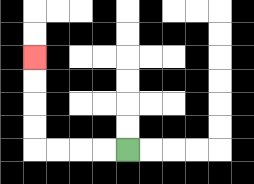{'start': '[5, 6]', 'end': '[1, 2]', 'path_directions': 'L,L,L,L,U,U,U,U', 'path_coordinates': '[[5, 6], [4, 6], [3, 6], [2, 6], [1, 6], [1, 5], [1, 4], [1, 3], [1, 2]]'}